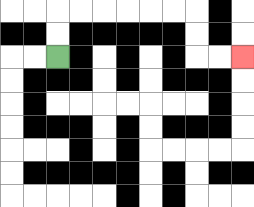{'start': '[2, 2]', 'end': '[10, 2]', 'path_directions': 'U,U,R,R,R,R,R,R,D,D,R,R', 'path_coordinates': '[[2, 2], [2, 1], [2, 0], [3, 0], [4, 0], [5, 0], [6, 0], [7, 0], [8, 0], [8, 1], [8, 2], [9, 2], [10, 2]]'}